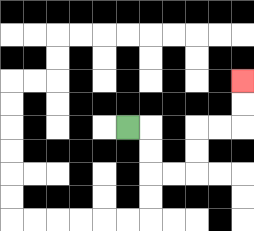{'start': '[5, 5]', 'end': '[10, 3]', 'path_directions': 'R,D,D,R,R,U,U,R,R,U,U', 'path_coordinates': '[[5, 5], [6, 5], [6, 6], [6, 7], [7, 7], [8, 7], [8, 6], [8, 5], [9, 5], [10, 5], [10, 4], [10, 3]]'}